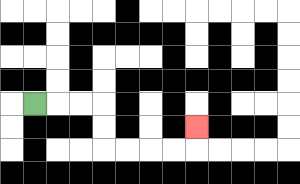{'start': '[1, 4]', 'end': '[8, 5]', 'path_directions': 'R,R,R,D,D,R,R,R,R,U', 'path_coordinates': '[[1, 4], [2, 4], [3, 4], [4, 4], [4, 5], [4, 6], [5, 6], [6, 6], [7, 6], [8, 6], [8, 5]]'}